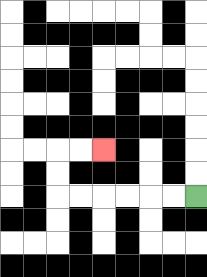{'start': '[8, 8]', 'end': '[4, 6]', 'path_directions': 'L,L,L,L,L,L,U,U,R,R', 'path_coordinates': '[[8, 8], [7, 8], [6, 8], [5, 8], [4, 8], [3, 8], [2, 8], [2, 7], [2, 6], [3, 6], [4, 6]]'}